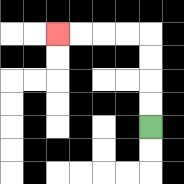{'start': '[6, 5]', 'end': '[2, 1]', 'path_directions': 'U,U,U,U,L,L,L,L', 'path_coordinates': '[[6, 5], [6, 4], [6, 3], [6, 2], [6, 1], [5, 1], [4, 1], [3, 1], [2, 1]]'}